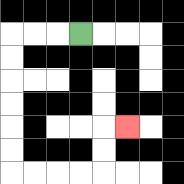{'start': '[3, 1]', 'end': '[5, 5]', 'path_directions': 'L,L,L,D,D,D,D,D,D,R,R,R,R,U,U,R', 'path_coordinates': '[[3, 1], [2, 1], [1, 1], [0, 1], [0, 2], [0, 3], [0, 4], [0, 5], [0, 6], [0, 7], [1, 7], [2, 7], [3, 7], [4, 7], [4, 6], [4, 5], [5, 5]]'}